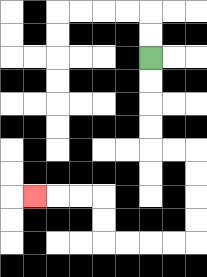{'start': '[6, 2]', 'end': '[1, 8]', 'path_directions': 'D,D,D,D,R,R,D,D,D,D,L,L,L,L,U,U,L,L,L', 'path_coordinates': '[[6, 2], [6, 3], [6, 4], [6, 5], [6, 6], [7, 6], [8, 6], [8, 7], [8, 8], [8, 9], [8, 10], [7, 10], [6, 10], [5, 10], [4, 10], [4, 9], [4, 8], [3, 8], [2, 8], [1, 8]]'}